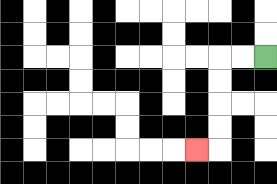{'start': '[11, 2]', 'end': '[8, 6]', 'path_directions': 'L,L,D,D,D,D,L', 'path_coordinates': '[[11, 2], [10, 2], [9, 2], [9, 3], [9, 4], [9, 5], [9, 6], [8, 6]]'}